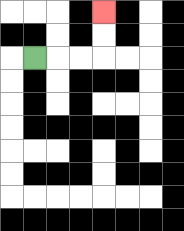{'start': '[1, 2]', 'end': '[4, 0]', 'path_directions': 'R,R,R,U,U', 'path_coordinates': '[[1, 2], [2, 2], [3, 2], [4, 2], [4, 1], [4, 0]]'}